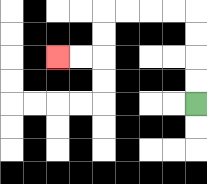{'start': '[8, 4]', 'end': '[2, 2]', 'path_directions': 'U,U,U,U,L,L,L,L,D,D,L,L', 'path_coordinates': '[[8, 4], [8, 3], [8, 2], [8, 1], [8, 0], [7, 0], [6, 0], [5, 0], [4, 0], [4, 1], [4, 2], [3, 2], [2, 2]]'}